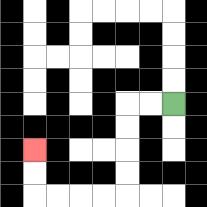{'start': '[7, 4]', 'end': '[1, 6]', 'path_directions': 'L,L,D,D,D,D,L,L,L,L,U,U', 'path_coordinates': '[[7, 4], [6, 4], [5, 4], [5, 5], [5, 6], [5, 7], [5, 8], [4, 8], [3, 8], [2, 8], [1, 8], [1, 7], [1, 6]]'}